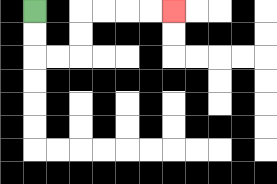{'start': '[1, 0]', 'end': '[7, 0]', 'path_directions': 'D,D,R,R,U,U,R,R,R,R', 'path_coordinates': '[[1, 0], [1, 1], [1, 2], [2, 2], [3, 2], [3, 1], [3, 0], [4, 0], [5, 0], [6, 0], [7, 0]]'}